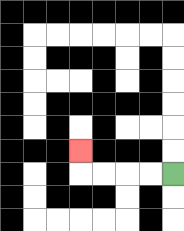{'start': '[7, 7]', 'end': '[3, 6]', 'path_directions': 'L,L,L,L,U', 'path_coordinates': '[[7, 7], [6, 7], [5, 7], [4, 7], [3, 7], [3, 6]]'}